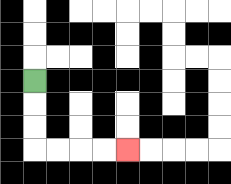{'start': '[1, 3]', 'end': '[5, 6]', 'path_directions': 'D,D,D,R,R,R,R', 'path_coordinates': '[[1, 3], [1, 4], [1, 5], [1, 6], [2, 6], [3, 6], [4, 6], [5, 6]]'}